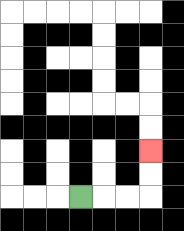{'start': '[3, 8]', 'end': '[6, 6]', 'path_directions': 'R,R,R,U,U', 'path_coordinates': '[[3, 8], [4, 8], [5, 8], [6, 8], [6, 7], [6, 6]]'}